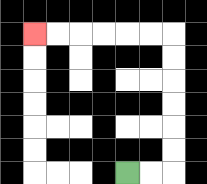{'start': '[5, 7]', 'end': '[1, 1]', 'path_directions': 'R,R,U,U,U,U,U,U,L,L,L,L,L,L', 'path_coordinates': '[[5, 7], [6, 7], [7, 7], [7, 6], [7, 5], [7, 4], [7, 3], [7, 2], [7, 1], [6, 1], [5, 1], [4, 1], [3, 1], [2, 1], [1, 1]]'}